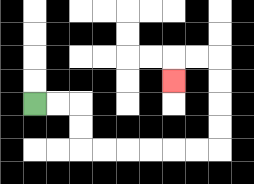{'start': '[1, 4]', 'end': '[7, 3]', 'path_directions': 'R,R,D,D,R,R,R,R,R,R,U,U,U,U,L,L,D', 'path_coordinates': '[[1, 4], [2, 4], [3, 4], [3, 5], [3, 6], [4, 6], [5, 6], [6, 6], [7, 6], [8, 6], [9, 6], [9, 5], [9, 4], [9, 3], [9, 2], [8, 2], [7, 2], [7, 3]]'}